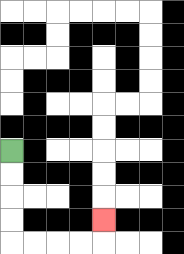{'start': '[0, 6]', 'end': '[4, 9]', 'path_directions': 'D,D,D,D,R,R,R,R,U', 'path_coordinates': '[[0, 6], [0, 7], [0, 8], [0, 9], [0, 10], [1, 10], [2, 10], [3, 10], [4, 10], [4, 9]]'}